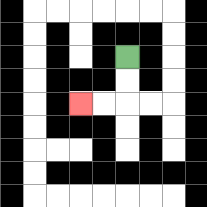{'start': '[5, 2]', 'end': '[3, 4]', 'path_directions': 'D,D,L,L', 'path_coordinates': '[[5, 2], [5, 3], [5, 4], [4, 4], [3, 4]]'}